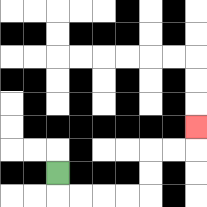{'start': '[2, 7]', 'end': '[8, 5]', 'path_directions': 'D,R,R,R,R,U,U,R,R,U', 'path_coordinates': '[[2, 7], [2, 8], [3, 8], [4, 8], [5, 8], [6, 8], [6, 7], [6, 6], [7, 6], [8, 6], [8, 5]]'}